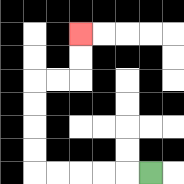{'start': '[6, 7]', 'end': '[3, 1]', 'path_directions': 'L,L,L,L,L,U,U,U,U,R,R,U,U', 'path_coordinates': '[[6, 7], [5, 7], [4, 7], [3, 7], [2, 7], [1, 7], [1, 6], [1, 5], [1, 4], [1, 3], [2, 3], [3, 3], [3, 2], [3, 1]]'}